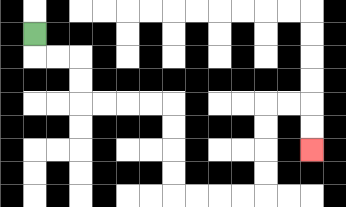{'start': '[1, 1]', 'end': '[13, 6]', 'path_directions': 'D,R,R,D,D,R,R,R,R,D,D,D,D,R,R,R,R,U,U,U,U,R,R,D,D', 'path_coordinates': '[[1, 1], [1, 2], [2, 2], [3, 2], [3, 3], [3, 4], [4, 4], [5, 4], [6, 4], [7, 4], [7, 5], [7, 6], [7, 7], [7, 8], [8, 8], [9, 8], [10, 8], [11, 8], [11, 7], [11, 6], [11, 5], [11, 4], [12, 4], [13, 4], [13, 5], [13, 6]]'}